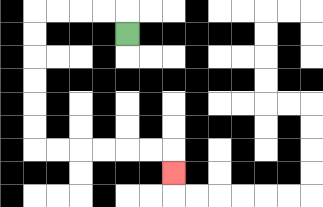{'start': '[5, 1]', 'end': '[7, 7]', 'path_directions': 'U,L,L,L,L,D,D,D,D,D,D,R,R,R,R,R,R,D', 'path_coordinates': '[[5, 1], [5, 0], [4, 0], [3, 0], [2, 0], [1, 0], [1, 1], [1, 2], [1, 3], [1, 4], [1, 5], [1, 6], [2, 6], [3, 6], [4, 6], [5, 6], [6, 6], [7, 6], [7, 7]]'}